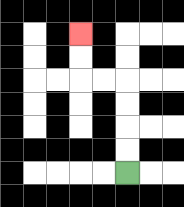{'start': '[5, 7]', 'end': '[3, 1]', 'path_directions': 'U,U,U,U,L,L,U,U', 'path_coordinates': '[[5, 7], [5, 6], [5, 5], [5, 4], [5, 3], [4, 3], [3, 3], [3, 2], [3, 1]]'}